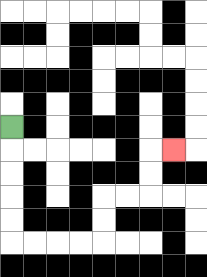{'start': '[0, 5]', 'end': '[7, 6]', 'path_directions': 'D,D,D,D,D,R,R,R,R,U,U,R,R,U,U,R', 'path_coordinates': '[[0, 5], [0, 6], [0, 7], [0, 8], [0, 9], [0, 10], [1, 10], [2, 10], [3, 10], [4, 10], [4, 9], [4, 8], [5, 8], [6, 8], [6, 7], [6, 6], [7, 6]]'}